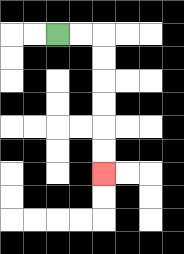{'start': '[2, 1]', 'end': '[4, 7]', 'path_directions': 'R,R,D,D,D,D,D,D', 'path_coordinates': '[[2, 1], [3, 1], [4, 1], [4, 2], [4, 3], [4, 4], [4, 5], [4, 6], [4, 7]]'}